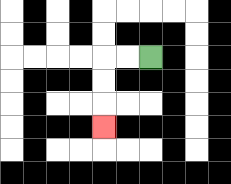{'start': '[6, 2]', 'end': '[4, 5]', 'path_directions': 'L,L,D,D,D', 'path_coordinates': '[[6, 2], [5, 2], [4, 2], [4, 3], [4, 4], [4, 5]]'}